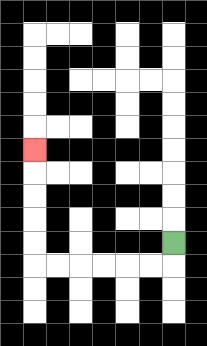{'start': '[7, 10]', 'end': '[1, 6]', 'path_directions': 'D,L,L,L,L,L,L,U,U,U,U,U', 'path_coordinates': '[[7, 10], [7, 11], [6, 11], [5, 11], [4, 11], [3, 11], [2, 11], [1, 11], [1, 10], [1, 9], [1, 8], [1, 7], [1, 6]]'}